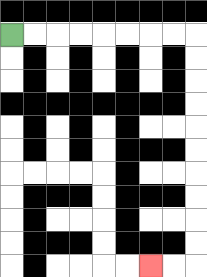{'start': '[0, 1]', 'end': '[6, 11]', 'path_directions': 'R,R,R,R,R,R,R,R,D,D,D,D,D,D,D,D,D,D,L,L', 'path_coordinates': '[[0, 1], [1, 1], [2, 1], [3, 1], [4, 1], [5, 1], [6, 1], [7, 1], [8, 1], [8, 2], [8, 3], [8, 4], [8, 5], [8, 6], [8, 7], [8, 8], [8, 9], [8, 10], [8, 11], [7, 11], [6, 11]]'}